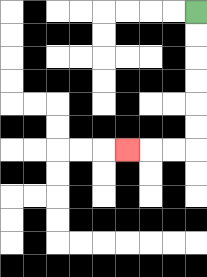{'start': '[8, 0]', 'end': '[5, 6]', 'path_directions': 'D,D,D,D,D,D,L,L,L', 'path_coordinates': '[[8, 0], [8, 1], [8, 2], [8, 3], [8, 4], [8, 5], [8, 6], [7, 6], [6, 6], [5, 6]]'}